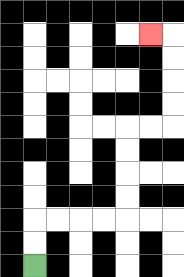{'start': '[1, 11]', 'end': '[6, 1]', 'path_directions': 'U,U,R,R,R,R,U,U,U,U,R,R,U,U,U,U,L', 'path_coordinates': '[[1, 11], [1, 10], [1, 9], [2, 9], [3, 9], [4, 9], [5, 9], [5, 8], [5, 7], [5, 6], [5, 5], [6, 5], [7, 5], [7, 4], [7, 3], [7, 2], [7, 1], [6, 1]]'}